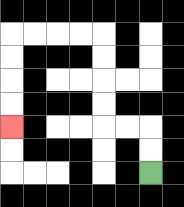{'start': '[6, 7]', 'end': '[0, 5]', 'path_directions': 'U,U,L,L,U,U,U,U,L,L,L,L,D,D,D,D', 'path_coordinates': '[[6, 7], [6, 6], [6, 5], [5, 5], [4, 5], [4, 4], [4, 3], [4, 2], [4, 1], [3, 1], [2, 1], [1, 1], [0, 1], [0, 2], [0, 3], [0, 4], [0, 5]]'}